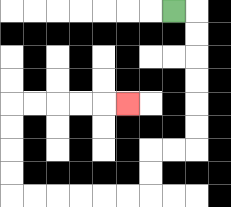{'start': '[7, 0]', 'end': '[5, 4]', 'path_directions': 'R,D,D,D,D,D,D,L,L,D,D,L,L,L,L,L,L,U,U,U,U,R,R,R,R,R', 'path_coordinates': '[[7, 0], [8, 0], [8, 1], [8, 2], [8, 3], [8, 4], [8, 5], [8, 6], [7, 6], [6, 6], [6, 7], [6, 8], [5, 8], [4, 8], [3, 8], [2, 8], [1, 8], [0, 8], [0, 7], [0, 6], [0, 5], [0, 4], [1, 4], [2, 4], [3, 4], [4, 4], [5, 4]]'}